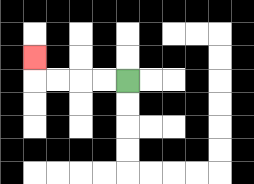{'start': '[5, 3]', 'end': '[1, 2]', 'path_directions': 'L,L,L,L,U', 'path_coordinates': '[[5, 3], [4, 3], [3, 3], [2, 3], [1, 3], [1, 2]]'}